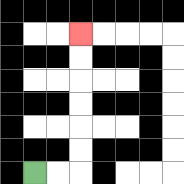{'start': '[1, 7]', 'end': '[3, 1]', 'path_directions': 'R,R,U,U,U,U,U,U', 'path_coordinates': '[[1, 7], [2, 7], [3, 7], [3, 6], [3, 5], [3, 4], [3, 3], [3, 2], [3, 1]]'}